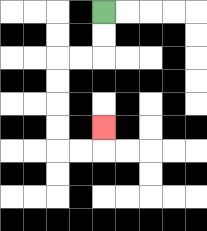{'start': '[4, 0]', 'end': '[4, 5]', 'path_directions': 'D,D,L,L,D,D,D,D,R,R,U', 'path_coordinates': '[[4, 0], [4, 1], [4, 2], [3, 2], [2, 2], [2, 3], [2, 4], [2, 5], [2, 6], [3, 6], [4, 6], [4, 5]]'}